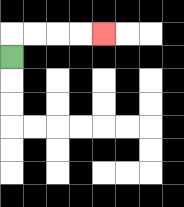{'start': '[0, 2]', 'end': '[4, 1]', 'path_directions': 'U,R,R,R,R', 'path_coordinates': '[[0, 2], [0, 1], [1, 1], [2, 1], [3, 1], [4, 1]]'}